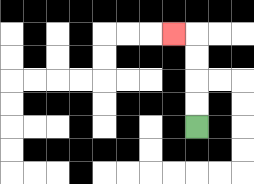{'start': '[8, 5]', 'end': '[7, 1]', 'path_directions': 'U,U,U,U,L', 'path_coordinates': '[[8, 5], [8, 4], [8, 3], [8, 2], [8, 1], [7, 1]]'}